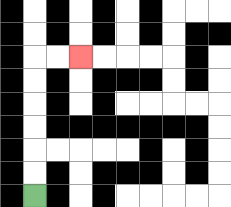{'start': '[1, 8]', 'end': '[3, 2]', 'path_directions': 'U,U,U,U,U,U,R,R', 'path_coordinates': '[[1, 8], [1, 7], [1, 6], [1, 5], [1, 4], [1, 3], [1, 2], [2, 2], [3, 2]]'}